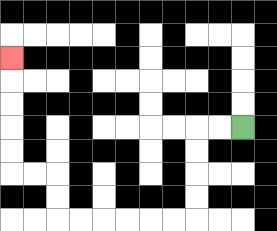{'start': '[10, 5]', 'end': '[0, 2]', 'path_directions': 'L,L,D,D,D,D,L,L,L,L,L,L,U,U,L,L,U,U,U,U,U', 'path_coordinates': '[[10, 5], [9, 5], [8, 5], [8, 6], [8, 7], [8, 8], [8, 9], [7, 9], [6, 9], [5, 9], [4, 9], [3, 9], [2, 9], [2, 8], [2, 7], [1, 7], [0, 7], [0, 6], [0, 5], [0, 4], [0, 3], [0, 2]]'}